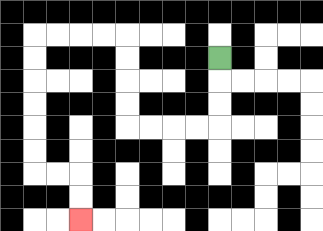{'start': '[9, 2]', 'end': '[3, 9]', 'path_directions': 'D,D,D,L,L,L,L,U,U,U,U,L,L,L,L,D,D,D,D,D,D,R,R,D,D', 'path_coordinates': '[[9, 2], [9, 3], [9, 4], [9, 5], [8, 5], [7, 5], [6, 5], [5, 5], [5, 4], [5, 3], [5, 2], [5, 1], [4, 1], [3, 1], [2, 1], [1, 1], [1, 2], [1, 3], [1, 4], [1, 5], [1, 6], [1, 7], [2, 7], [3, 7], [3, 8], [3, 9]]'}